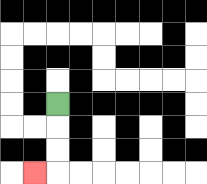{'start': '[2, 4]', 'end': '[1, 7]', 'path_directions': 'D,D,D,L', 'path_coordinates': '[[2, 4], [2, 5], [2, 6], [2, 7], [1, 7]]'}